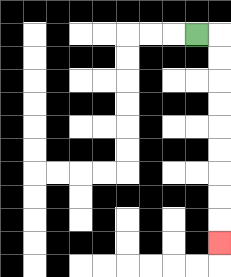{'start': '[8, 1]', 'end': '[9, 10]', 'path_directions': 'R,D,D,D,D,D,D,D,D,D', 'path_coordinates': '[[8, 1], [9, 1], [9, 2], [9, 3], [9, 4], [9, 5], [9, 6], [9, 7], [9, 8], [9, 9], [9, 10]]'}